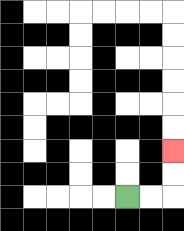{'start': '[5, 8]', 'end': '[7, 6]', 'path_directions': 'R,R,U,U', 'path_coordinates': '[[5, 8], [6, 8], [7, 8], [7, 7], [7, 6]]'}